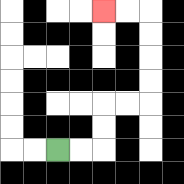{'start': '[2, 6]', 'end': '[4, 0]', 'path_directions': 'R,R,U,U,R,R,U,U,U,U,L,L', 'path_coordinates': '[[2, 6], [3, 6], [4, 6], [4, 5], [4, 4], [5, 4], [6, 4], [6, 3], [6, 2], [6, 1], [6, 0], [5, 0], [4, 0]]'}